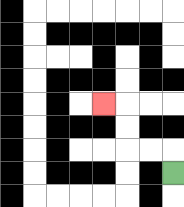{'start': '[7, 7]', 'end': '[4, 4]', 'path_directions': 'U,L,L,U,U,L', 'path_coordinates': '[[7, 7], [7, 6], [6, 6], [5, 6], [5, 5], [5, 4], [4, 4]]'}